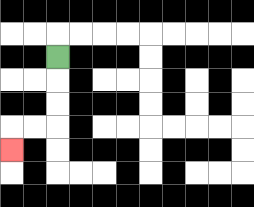{'start': '[2, 2]', 'end': '[0, 6]', 'path_directions': 'D,D,D,L,L,D', 'path_coordinates': '[[2, 2], [2, 3], [2, 4], [2, 5], [1, 5], [0, 5], [0, 6]]'}